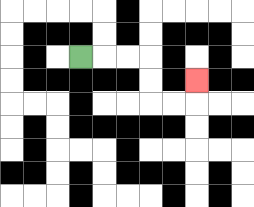{'start': '[3, 2]', 'end': '[8, 3]', 'path_directions': 'R,R,R,D,D,R,R,U', 'path_coordinates': '[[3, 2], [4, 2], [5, 2], [6, 2], [6, 3], [6, 4], [7, 4], [8, 4], [8, 3]]'}